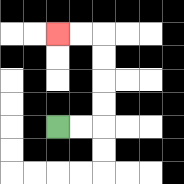{'start': '[2, 5]', 'end': '[2, 1]', 'path_directions': 'R,R,U,U,U,U,L,L', 'path_coordinates': '[[2, 5], [3, 5], [4, 5], [4, 4], [4, 3], [4, 2], [4, 1], [3, 1], [2, 1]]'}